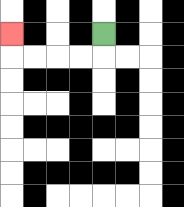{'start': '[4, 1]', 'end': '[0, 1]', 'path_directions': 'D,L,L,L,L,U', 'path_coordinates': '[[4, 1], [4, 2], [3, 2], [2, 2], [1, 2], [0, 2], [0, 1]]'}